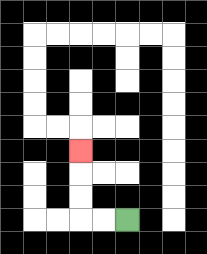{'start': '[5, 9]', 'end': '[3, 6]', 'path_directions': 'L,L,U,U,U', 'path_coordinates': '[[5, 9], [4, 9], [3, 9], [3, 8], [3, 7], [3, 6]]'}